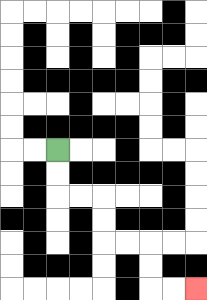{'start': '[2, 6]', 'end': '[8, 12]', 'path_directions': 'D,D,R,R,D,D,R,R,D,D,R,R', 'path_coordinates': '[[2, 6], [2, 7], [2, 8], [3, 8], [4, 8], [4, 9], [4, 10], [5, 10], [6, 10], [6, 11], [6, 12], [7, 12], [8, 12]]'}